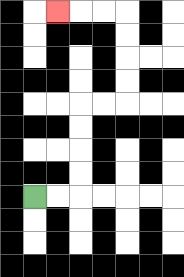{'start': '[1, 8]', 'end': '[2, 0]', 'path_directions': 'R,R,U,U,U,U,R,R,U,U,U,U,L,L,L', 'path_coordinates': '[[1, 8], [2, 8], [3, 8], [3, 7], [3, 6], [3, 5], [3, 4], [4, 4], [5, 4], [5, 3], [5, 2], [5, 1], [5, 0], [4, 0], [3, 0], [2, 0]]'}